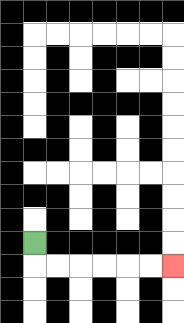{'start': '[1, 10]', 'end': '[7, 11]', 'path_directions': 'D,R,R,R,R,R,R', 'path_coordinates': '[[1, 10], [1, 11], [2, 11], [3, 11], [4, 11], [5, 11], [6, 11], [7, 11]]'}